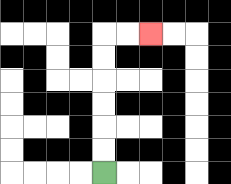{'start': '[4, 7]', 'end': '[6, 1]', 'path_directions': 'U,U,U,U,U,U,R,R', 'path_coordinates': '[[4, 7], [4, 6], [4, 5], [4, 4], [4, 3], [4, 2], [4, 1], [5, 1], [6, 1]]'}